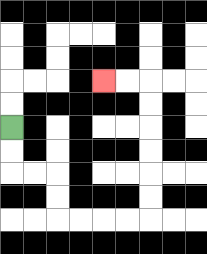{'start': '[0, 5]', 'end': '[4, 3]', 'path_directions': 'D,D,R,R,D,D,R,R,R,R,U,U,U,U,U,U,L,L', 'path_coordinates': '[[0, 5], [0, 6], [0, 7], [1, 7], [2, 7], [2, 8], [2, 9], [3, 9], [4, 9], [5, 9], [6, 9], [6, 8], [6, 7], [6, 6], [6, 5], [6, 4], [6, 3], [5, 3], [4, 3]]'}